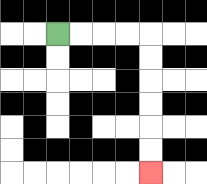{'start': '[2, 1]', 'end': '[6, 7]', 'path_directions': 'R,R,R,R,D,D,D,D,D,D', 'path_coordinates': '[[2, 1], [3, 1], [4, 1], [5, 1], [6, 1], [6, 2], [6, 3], [6, 4], [6, 5], [6, 6], [6, 7]]'}